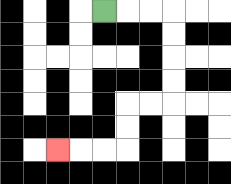{'start': '[4, 0]', 'end': '[2, 6]', 'path_directions': 'R,R,R,D,D,D,D,L,L,D,D,L,L,L', 'path_coordinates': '[[4, 0], [5, 0], [6, 0], [7, 0], [7, 1], [7, 2], [7, 3], [7, 4], [6, 4], [5, 4], [5, 5], [5, 6], [4, 6], [3, 6], [2, 6]]'}